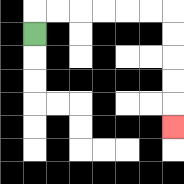{'start': '[1, 1]', 'end': '[7, 5]', 'path_directions': 'U,R,R,R,R,R,R,D,D,D,D,D', 'path_coordinates': '[[1, 1], [1, 0], [2, 0], [3, 0], [4, 0], [5, 0], [6, 0], [7, 0], [7, 1], [7, 2], [7, 3], [7, 4], [7, 5]]'}